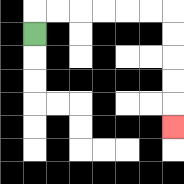{'start': '[1, 1]', 'end': '[7, 5]', 'path_directions': 'U,R,R,R,R,R,R,D,D,D,D,D', 'path_coordinates': '[[1, 1], [1, 0], [2, 0], [3, 0], [4, 0], [5, 0], [6, 0], [7, 0], [7, 1], [7, 2], [7, 3], [7, 4], [7, 5]]'}